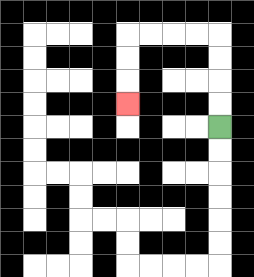{'start': '[9, 5]', 'end': '[5, 4]', 'path_directions': 'U,U,U,U,L,L,L,L,D,D,D', 'path_coordinates': '[[9, 5], [9, 4], [9, 3], [9, 2], [9, 1], [8, 1], [7, 1], [6, 1], [5, 1], [5, 2], [5, 3], [5, 4]]'}